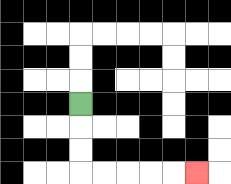{'start': '[3, 4]', 'end': '[8, 7]', 'path_directions': 'D,D,D,R,R,R,R,R', 'path_coordinates': '[[3, 4], [3, 5], [3, 6], [3, 7], [4, 7], [5, 7], [6, 7], [7, 7], [8, 7]]'}